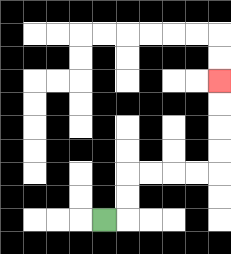{'start': '[4, 9]', 'end': '[9, 3]', 'path_directions': 'R,U,U,R,R,R,R,U,U,U,U', 'path_coordinates': '[[4, 9], [5, 9], [5, 8], [5, 7], [6, 7], [7, 7], [8, 7], [9, 7], [9, 6], [9, 5], [9, 4], [9, 3]]'}